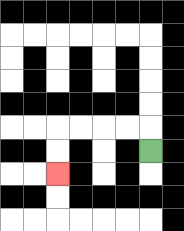{'start': '[6, 6]', 'end': '[2, 7]', 'path_directions': 'U,L,L,L,L,D,D', 'path_coordinates': '[[6, 6], [6, 5], [5, 5], [4, 5], [3, 5], [2, 5], [2, 6], [2, 7]]'}